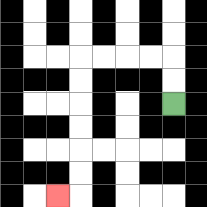{'start': '[7, 4]', 'end': '[2, 8]', 'path_directions': 'U,U,L,L,L,L,D,D,D,D,D,D,L', 'path_coordinates': '[[7, 4], [7, 3], [7, 2], [6, 2], [5, 2], [4, 2], [3, 2], [3, 3], [3, 4], [3, 5], [3, 6], [3, 7], [3, 8], [2, 8]]'}